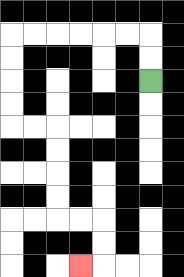{'start': '[6, 3]', 'end': '[3, 11]', 'path_directions': 'U,U,L,L,L,L,L,L,D,D,D,D,R,R,D,D,D,D,R,R,D,D,L', 'path_coordinates': '[[6, 3], [6, 2], [6, 1], [5, 1], [4, 1], [3, 1], [2, 1], [1, 1], [0, 1], [0, 2], [0, 3], [0, 4], [0, 5], [1, 5], [2, 5], [2, 6], [2, 7], [2, 8], [2, 9], [3, 9], [4, 9], [4, 10], [4, 11], [3, 11]]'}